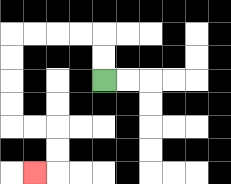{'start': '[4, 3]', 'end': '[1, 7]', 'path_directions': 'U,U,L,L,L,L,D,D,D,D,R,R,D,D,L', 'path_coordinates': '[[4, 3], [4, 2], [4, 1], [3, 1], [2, 1], [1, 1], [0, 1], [0, 2], [0, 3], [0, 4], [0, 5], [1, 5], [2, 5], [2, 6], [2, 7], [1, 7]]'}